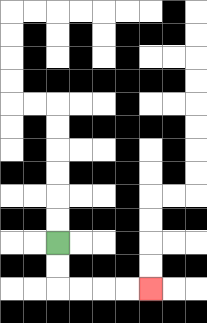{'start': '[2, 10]', 'end': '[6, 12]', 'path_directions': 'D,D,R,R,R,R', 'path_coordinates': '[[2, 10], [2, 11], [2, 12], [3, 12], [4, 12], [5, 12], [6, 12]]'}